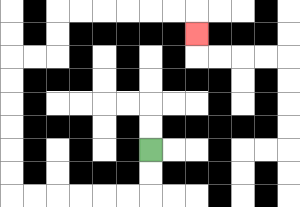{'start': '[6, 6]', 'end': '[8, 1]', 'path_directions': 'D,D,L,L,L,L,L,L,U,U,U,U,U,U,R,R,U,U,R,R,R,R,R,R,D', 'path_coordinates': '[[6, 6], [6, 7], [6, 8], [5, 8], [4, 8], [3, 8], [2, 8], [1, 8], [0, 8], [0, 7], [0, 6], [0, 5], [0, 4], [0, 3], [0, 2], [1, 2], [2, 2], [2, 1], [2, 0], [3, 0], [4, 0], [5, 0], [6, 0], [7, 0], [8, 0], [8, 1]]'}